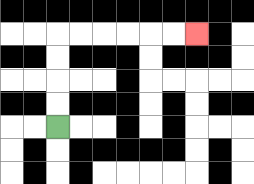{'start': '[2, 5]', 'end': '[8, 1]', 'path_directions': 'U,U,U,U,R,R,R,R,R,R', 'path_coordinates': '[[2, 5], [2, 4], [2, 3], [2, 2], [2, 1], [3, 1], [4, 1], [5, 1], [6, 1], [7, 1], [8, 1]]'}